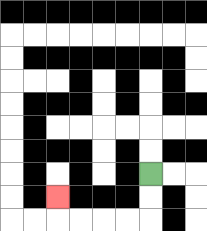{'start': '[6, 7]', 'end': '[2, 8]', 'path_directions': 'D,D,L,L,L,L,U', 'path_coordinates': '[[6, 7], [6, 8], [6, 9], [5, 9], [4, 9], [3, 9], [2, 9], [2, 8]]'}